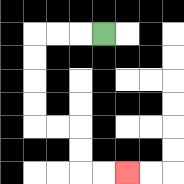{'start': '[4, 1]', 'end': '[5, 7]', 'path_directions': 'L,L,L,D,D,D,D,R,R,D,D,R,R', 'path_coordinates': '[[4, 1], [3, 1], [2, 1], [1, 1], [1, 2], [1, 3], [1, 4], [1, 5], [2, 5], [3, 5], [3, 6], [3, 7], [4, 7], [5, 7]]'}